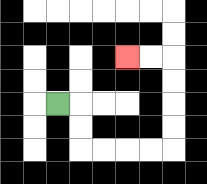{'start': '[2, 4]', 'end': '[5, 2]', 'path_directions': 'R,D,D,R,R,R,R,U,U,U,U,L,L', 'path_coordinates': '[[2, 4], [3, 4], [3, 5], [3, 6], [4, 6], [5, 6], [6, 6], [7, 6], [7, 5], [7, 4], [7, 3], [7, 2], [6, 2], [5, 2]]'}